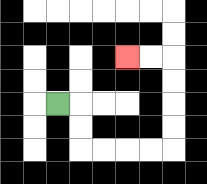{'start': '[2, 4]', 'end': '[5, 2]', 'path_directions': 'R,D,D,R,R,R,R,U,U,U,U,L,L', 'path_coordinates': '[[2, 4], [3, 4], [3, 5], [3, 6], [4, 6], [5, 6], [6, 6], [7, 6], [7, 5], [7, 4], [7, 3], [7, 2], [6, 2], [5, 2]]'}